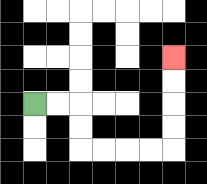{'start': '[1, 4]', 'end': '[7, 2]', 'path_directions': 'R,R,D,D,R,R,R,R,U,U,U,U', 'path_coordinates': '[[1, 4], [2, 4], [3, 4], [3, 5], [3, 6], [4, 6], [5, 6], [6, 6], [7, 6], [7, 5], [7, 4], [7, 3], [7, 2]]'}